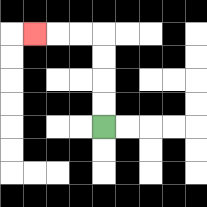{'start': '[4, 5]', 'end': '[1, 1]', 'path_directions': 'U,U,U,U,L,L,L', 'path_coordinates': '[[4, 5], [4, 4], [4, 3], [4, 2], [4, 1], [3, 1], [2, 1], [1, 1]]'}